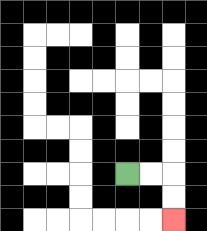{'start': '[5, 7]', 'end': '[7, 9]', 'path_directions': 'R,R,D,D', 'path_coordinates': '[[5, 7], [6, 7], [7, 7], [7, 8], [7, 9]]'}